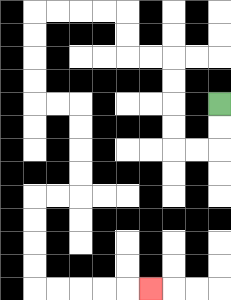{'start': '[9, 4]', 'end': '[6, 12]', 'path_directions': 'D,D,L,L,U,U,U,U,L,L,U,U,L,L,L,L,D,D,D,D,R,R,D,D,D,D,L,L,D,D,D,D,R,R,R,R,R', 'path_coordinates': '[[9, 4], [9, 5], [9, 6], [8, 6], [7, 6], [7, 5], [7, 4], [7, 3], [7, 2], [6, 2], [5, 2], [5, 1], [5, 0], [4, 0], [3, 0], [2, 0], [1, 0], [1, 1], [1, 2], [1, 3], [1, 4], [2, 4], [3, 4], [3, 5], [3, 6], [3, 7], [3, 8], [2, 8], [1, 8], [1, 9], [1, 10], [1, 11], [1, 12], [2, 12], [3, 12], [4, 12], [5, 12], [6, 12]]'}